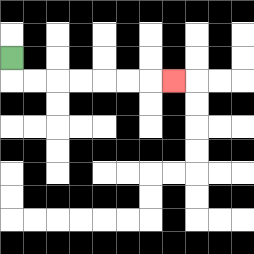{'start': '[0, 2]', 'end': '[7, 3]', 'path_directions': 'D,R,R,R,R,R,R,R', 'path_coordinates': '[[0, 2], [0, 3], [1, 3], [2, 3], [3, 3], [4, 3], [5, 3], [6, 3], [7, 3]]'}